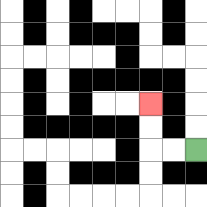{'start': '[8, 6]', 'end': '[6, 4]', 'path_directions': 'L,L,U,U', 'path_coordinates': '[[8, 6], [7, 6], [6, 6], [6, 5], [6, 4]]'}